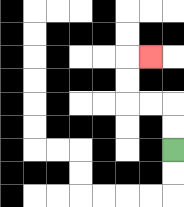{'start': '[7, 6]', 'end': '[6, 2]', 'path_directions': 'U,U,L,L,U,U,R', 'path_coordinates': '[[7, 6], [7, 5], [7, 4], [6, 4], [5, 4], [5, 3], [5, 2], [6, 2]]'}